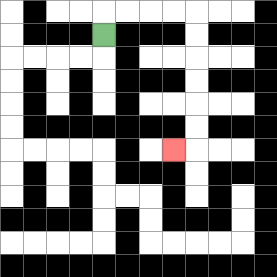{'start': '[4, 1]', 'end': '[7, 6]', 'path_directions': 'U,R,R,R,R,D,D,D,D,D,D,L', 'path_coordinates': '[[4, 1], [4, 0], [5, 0], [6, 0], [7, 0], [8, 0], [8, 1], [8, 2], [8, 3], [8, 4], [8, 5], [8, 6], [7, 6]]'}